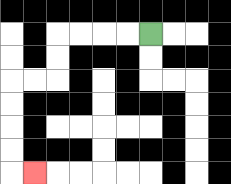{'start': '[6, 1]', 'end': '[1, 7]', 'path_directions': 'L,L,L,L,D,D,L,L,D,D,D,D,R', 'path_coordinates': '[[6, 1], [5, 1], [4, 1], [3, 1], [2, 1], [2, 2], [2, 3], [1, 3], [0, 3], [0, 4], [0, 5], [0, 6], [0, 7], [1, 7]]'}